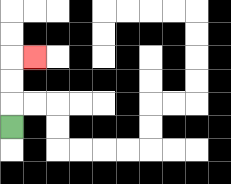{'start': '[0, 5]', 'end': '[1, 2]', 'path_directions': 'U,U,U,R', 'path_coordinates': '[[0, 5], [0, 4], [0, 3], [0, 2], [1, 2]]'}